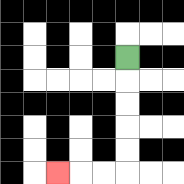{'start': '[5, 2]', 'end': '[2, 7]', 'path_directions': 'D,D,D,D,D,L,L,L', 'path_coordinates': '[[5, 2], [5, 3], [5, 4], [5, 5], [5, 6], [5, 7], [4, 7], [3, 7], [2, 7]]'}